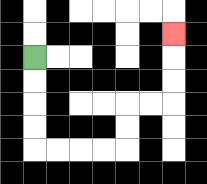{'start': '[1, 2]', 'end': '[7, 1]', 'path_directions': 'D,D,D,D,R,R,R,R,U,U,R,R,U,U,U', 'path_coordinates': '[[1, 2], [1, 3], [1, 4], [1, 5], [1, 6], [2, 6], [3, 6], [4, 6], [5, 6], [5, 5], [5, 4], [6, 4], [7, 4], [7, 3], [7, 2], [7, 1]]'}